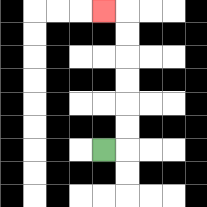{'start': '[4, 6]', 'end': '[4, 0]', 'path_directions': 'R,U,U,U,U,U,U,L', 'path_coordinates': '[[4, 6], [5, 6], [5, 5], [5, 4], [5, 3], [5, 2], [5, 1], [5, 0], [4, 0]]'}